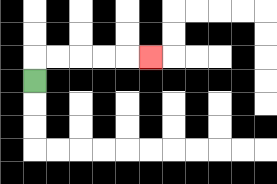{'start': '[1, 3]', 'end': '[6, 2]', 'path_directions': 'U,R,R,R,R,R', 'path_coordinates': '[[1, 3], [1, 2], [2, 2], [3, 2], [4, 2], [5, 2], [6, 2]]'}